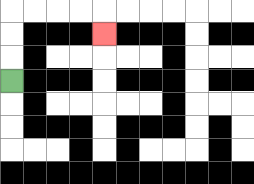{'start': '[0, 3]', 'end': '[4, 1]', 'path_directions': 'U,U,U,R,R,R,R,D', 'path_coordinates': '[[0, 3], [0, 2], [0, 1], [0, 0], [1, 0], [2, 0], [3, 0], [4, 0], [4, 1]]'}